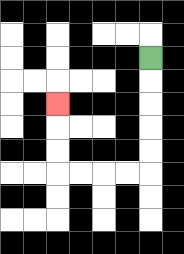{'start': '[6, 2]', 'end': '[2, 4]', 'path_directions': 'D,D,D,D,D,L,L,L,L,U,U,U', 'path_coordinates': '[[6, 2], [6, 3], [6, 4], [6, 5], [6, 6], [6, 7], [5, 7], [4, 7], [3, 7], [2, 7], [2, 6], [2, 5], [2, 4]]'}